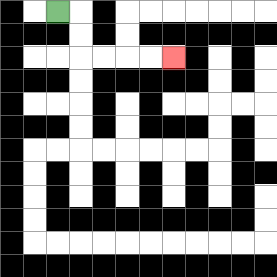{'start': '[2, 0]', 'end': '[7, 2]', 'path_directions': 'R,D,D,R,R,R,R', 'path_coordinates': '[[2, 0], [3, 0], [3, 1], [3, 2], [4, 2], [5, 2], [6, 2], [7, 2]]'}